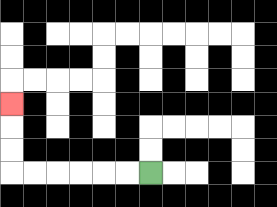{'start': '[6, 7]', 'end': '[0, 4]', 'path_directions': 'L,L,L,L,L,L,U,U,U', 'path_coordinates': '[[6, 7], [5, 7], [4, 7], [3, 7], [2, 7], [1, 7], [0, 7], [0, 6], [0, 5], [0, 4]]'}